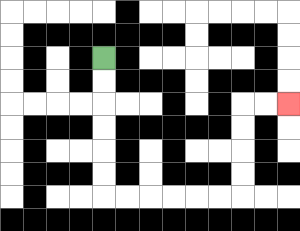{'start': '[4, 2]', 'end': '[12, 4]', 'path_directions': 'D,D,D,D,D,D,R,R,R,R,R,R,U,U,U,U,R,R', 'path_coordinates': '[[4, 2], [4, 3], [4, 4], [4, 5], [4, 6], [4, 7], [4, 8], [5, 8], [6, 8], [7, 8], [8, 8], [9, 8], [10, 8], [10, 7], [10, 6], [10, 5], [10, 4], [11, 4], [12, 4]]'}